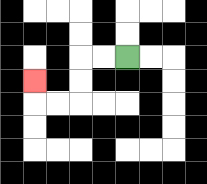{'start': '[5, 2]', 'end': '[1, 3]', 'path_directions': 'L,L,D,D,L,L,U', 'path_coordinates': '[[5, 2], [4, 2], [3, 2], [3, 3], [3, 4], [2, 4], [1, 4], [1, 3]]'}